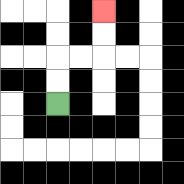{'start': '[2, 4]', 'end': '[4, 0]', 'path_directions': 'U,U,R,R,U,U', 'path_coordinates': '[[2, 4], [2, 3], [2, 2], [3, 2], [4, 2], [4, 1], [4, 0]]'}